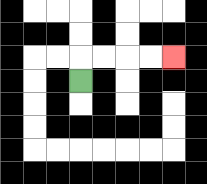{'start': '[3, 3]', 'end': '[7, 2]', 'path_directions': 'U,R,R,R,R', 'path_coordinates': '[[3, 3], [3, 2], [4, 2], [5, 2], [6, 2], [7, 2]]'}